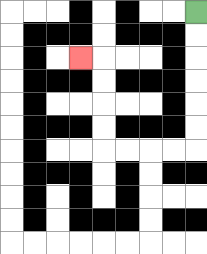{'start': '[8, 0]', 'end': '[3, 2]', 'path_directions': 'D,D,D,D,D,D,L,L,L,L,U,U,U,U,L', 'path_coordinates': '[[8, 0], [8, 1], [8, 2], [8, 3], [8, 4], [8, 5], [8, 6], [7, 6], [6, 6], [5, 6], [4, 6], [4, 5], [4, 4], [4, 3], [4, 2], [3, 2]]'}